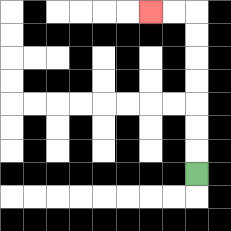{'start': '[8, 7]', 'end': '[6, 0]', 'path_directions': 'U,U,U,U,U,U,U,L,L', 'path_coordinates': '[[8, 7], [8, 6], [8, 5], [8, 4], [8, 3], [8, 2], [8, 1], [8, 0], [7, 0], [6, 0]]'}